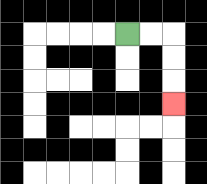{'start': '[5, 1]', 'end': '[7, 4]', 'path_directions': 'R,R,D,D,D', 'path_coordinates': '[[5, 1], [6, 1], [7, 1], [7, 2], [7, 3], [7, 4]]'}